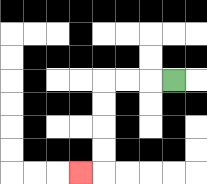{'start': '[7, 3]', 'end': '[3, 7]', 'path_directions': 'L,L,L,D,D,D,D,L', 'path_coordinates': '[[7, 3], [6, 3], [5, 3], [4, 3], [4, 4], [4, 5], [4, 6], [4, 7], [3, 7]]'}